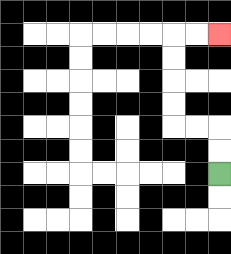{'start': '[9, 7]', 'end': '[9, 1]', 'path_directions': 'U,U,L,L,U,U,U,U,R,R', 'path_coordinates': '[[9, 7], [9, 6], [9, 5], [8, 5], [7, 5], [7, 4], [7, 3], [7, 2], [7, 1], [8, 1], [9, 1]]'}